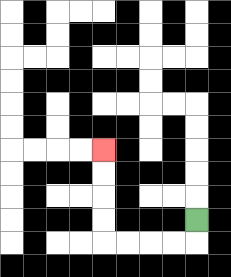{'start': '[8, 9]', 'end': '[4, 6]', 'path_directions': 'D,L,L,L,L,U,U,U,U', 'path_coordinates': '[[8, 9], [8, 10], [7, 10], [6, 10], [5, 10], [4, 10], [4, 9], [4, 8], [4, 7], [4, 6]]'}